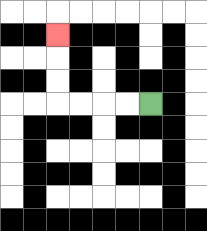{'start': '[6, 4]', 'end': '[2, 1]', 'path_directions': 'L,L,L,L,U,U,U', 'path_coordinates': '[[6, 4], [5, 4], [4, 4], [3, 4], [2, 4], [2, 3], [2, 2], [2, 1]]'}